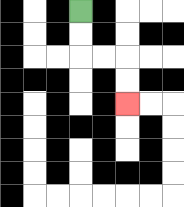{'start': '[3, 0]', 'end': '[5, 4]', 'path_directions': 'D,D,R,R,D,D', 'path_coordinates': '[[3, 0], [3, 1], [3, 2], [4, 2], [5, 2], [5, 3], [5, 4]]'}